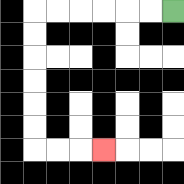{'start': '[7, 0]', 'end': '[4, 6]', 'path_directions': 'L,L,L,L,L,L,D,D,D,D,D,D,R,R,R', 'path_coordinates': '[[7, 0], [6, 0], [5, 0], [4, 0], [3, 0], [2, 0], [1, 0], [1, 1], [1, 2], [1, 3], [1, 4], [1, 5], [1, 6], [2, 6], [3, 6], [4, 6]]'}